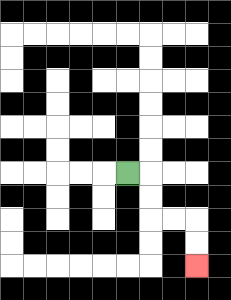{'start': '[5, 7]', 'end': '[8, 11]', 'path_directions': 'R,D,D,R,R,D,D', 'path_coordinates': '[[5, 7], [6, 7], [6, 8], [6, 9], [7, 9], [8, 9], [8, 10], [8, 11]]'}